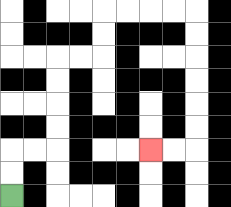{'start': '[0, 8]', 'end': '[6, 6]', 'path_directions': 'U,U,R,R,U,U,U,U,R,R,U,U,R,R,R,R,D,D,D,D,D,D,L,L', 'path_coordinates': '[[0, 8], [0, 7], [0, 6], [1, 6], [2, 6], [2, 5], [2, 4], [2, 3], [2, 2], [3, 2], [4, 2], [4, 1], [4, 0], [5, 0], [6, 0], [7, 0], [8, 0], [8, 1], [8, 2], [8, 3], [8, 4], [8, 5], [8, 6], [7, 6], [6, 6]]'}